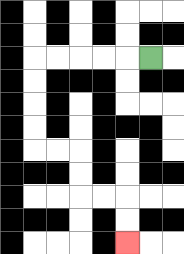{'start': '[6, 2]', 'end': '[5, 10]', 'path_directions': 'L,L,L,L,L,D,D,D,D,R,R,D,D,R,R,D,D', 'path_coordinates': '[[6, 2], [5, 2], [4, 2], [3, 2], [2, 2], [1, 2], [1, 3], [1, 4], [1, 5], [1, 6], [2, 6], [3, 6], [3, 7], [3, 8], [4, 8], [5, 8], [5, 9], [5, 10]]'}